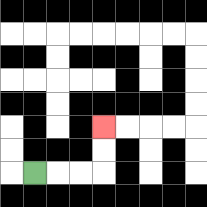{'start': '[1, 7]', 'end': '[4, 5]', 'path_directions': 'R,R,R,U,U', 'path_coordinates': '[[1, 7], [2, 7], [3, 7], [4, 7], [4, 6], [4, 5]]'}